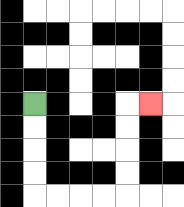{'start': '[1, 4]', 'end': '[6, 4]', 'path_directions': 'D,D,D,D,R,R,R,R,U,U,U,U,R', 'path_coordinates': '[[1, 4], [1, 5], [1, 6], [1, 7], [1, 8], [2, 8], [3, 8], [4, 8], [5, 8], [5, 7], [5, 6], [5, 5], [5, 4], [6, 4]]'}